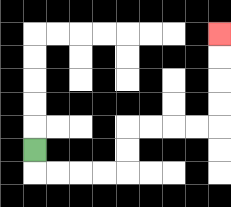{'start': '[1, 6]', 'end': '[9, 1]', 'path_directions': 'D,R,R,R,R,U,U,R,R,R,R,U,U,U,U', 'path_coordinates': '[[1, 6], [1, 7], [2, 7], [3, 7], [4, 7], [5, 7], [5, 6], [5, 5], [6, 5], [7, 5], [8, 5], [9, 5], [9, 4], [9, 3], [9, 2], [9, 1]]'}